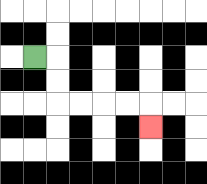{'start': '[1, 2]', 'end': '[6, 5]', 'path_directions': 'R,D,D,R,R,R,R,D', 'path_coordinates': '[[1, 2], [2, 2], [2, 3], [2, 4], [3, 4], [4, 4], [5, 4], [6, 4], [6, 5]]'}